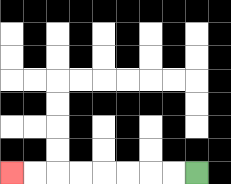{'start': '[8, 7]', 'end': '[0, 7]', 'path_directions': 'L,L,L,L,L,L,L,L', 'path_coordinates': '[[8, 7], [7, 7], [6, 7], [5, 7], [4, 7], [3, 7], [2, 7], [1, 7], [0, 7]]'}